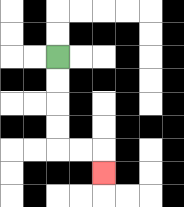{'start': '[2, 2]', 'end': '[4, 7]', 'path_directions': 'D,D,D,D,R,R,D', 'path_coordinates': '[[2, 2], [2, 3], [2, 4], [2, 5], [2, 6], [3, 6], [4, 6], [4, 7]]'}